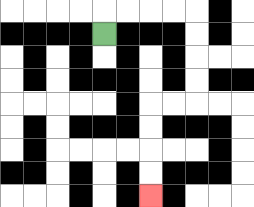{'start': '[4, 1]', 'end': '[6, 8]', 'path_directions': 'U,R,R,R,R,D,D,D,D,L,L,D,D,D,D', 'path_coordinates': '[[4, 1], [4, 0], [5, 0], [6, 0], [7, 0], [8, 0], [8, 1], [8, 2], [8, 3], [8, 4], [7, 4], [6, 4], [6, 5], [6, 6], [6, 7], [6, 8]]'}